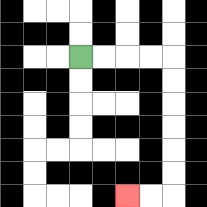{'start': '[3, 2]', 'end': '[5, 8]', 'path_directions': 'R,R,R,R,D,D,D,D,D,D,L,L', 'path_coordinates': '[[3, 2], [4, 2], [5, 2], [6, 2], [7, 2], [7, 3], [7, 4], [7, 5], [7, 6], [7, 7], [7, 8], [6, 8], [5, 8]]'}